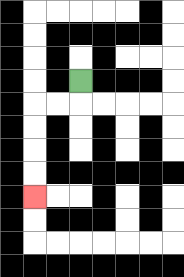{'start': '[3, 3]', 'end': '[1, 8]', 'path_directions': 'D,L,L,D,D,D,D', 'path_coordinates': '[[3, 3], [3, 4], [2, 4], [1, 4], [1, 5], [1, 6], [1, 7], [1, 8]]'}